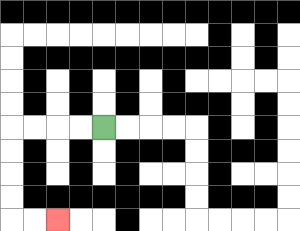{'start': '[4, 5]', 'end': '[2, 9]', 'path_directions': 'L,L,L,L,D,D,D,D,R,R', 'path_coordinates': '[[4, 5], [3, 5], [2, 5], [1, 5], [0, 5], [0, 6], [0, 7], [0, 8], [0, 9], [1, 9], [2, 9]]'}